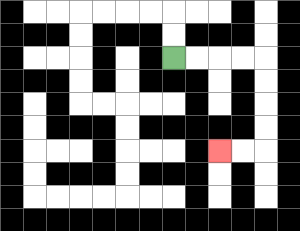{'start': '[7, 2]', 'end': '[9, 6]', 'path_directions': 'R,R,R,R,D,D,D,D,L,L', 'path_coordinates': '[[7, 2], [8, 2], [9, 2], [10, 2], [11, 2], [11, 3], [11, 4], [11, 5], [11, 6], [10, 6], [9, 6]]'}